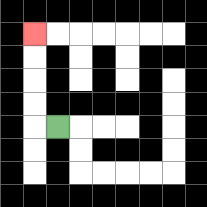{'start': '[2, 5]', 'end': '[1, 1]', 'path_directions': 'L,U,U,U,U', 'path_coordinates': '[[2, 5], [1, 5], [1, 4], [1, 3], [1, 2], [1, 1]]'}